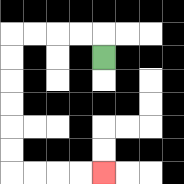{'start': '[4, 2]', 'end': '[4, 7]', 'path_directions': 'U,L,L,L,L,D,D,D,D,D,D,R,R,R,R', 'path_coordinates': '[[4, 2], [4, 1], [3, 1], [2, 1], [1, 1], [0, 1], [0, 2], [0, 3], [0, 4], [0, 5], [0, 6], [0, 7], [1, 7], [2, 7], [3, 7], [4, 7]]'}